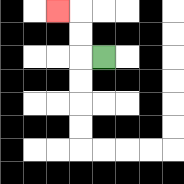{'start': '[4, 2]', 'end': '[2, 0]', 'path_directions': 'L,U,U,L', 'path_coordinates': '[[4, 2], [3, 2], [3, 1], [3, 0], [2, 0]]'}